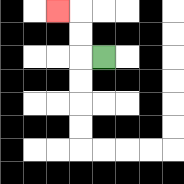{'start': '[4, 2]', 'end': '[2, 0]', 'path_directions': 'L,U,U,L', 'path_coordinates': '[[4, 2], [3, 2], [3, 1], [3, 0], [2, 0]]'}